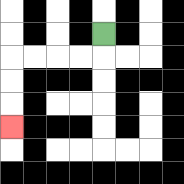{'start': '[4, 1]', 'end': '[0, 5]', 'path_directions': 'D,L,L,L,L,D,D,D', 'path_coordinates': '[[4, 1], [4, 2], [3, 2], [2, 2], [1, 2], [0, 2], [0, 3], [0, 4], [0, 5]]'}